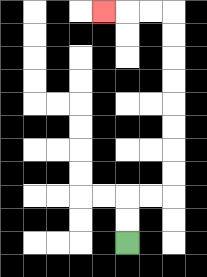{'start': '[5, 10]', 'end': '[4, 0]', 'path_directions': 'U,U,R,R,U,U,U,U,U,U,U,U,L,L,L', 'path_coordinates': '[[5, 10], [5, 9], [5, 8], [6, 8], [7, 8], [7, 7], [7, 6], [7, 5], [7, 4], [7, 3], [7, 2], [7, 1], [7, 0], [6, 0], [5, 0], [4, 0]]'}